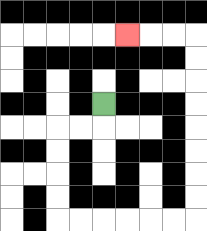{'start': '[4, 4]', 'end': '[5, 1]', 'path_directions': 'D,L,L,D,D,D,D,R,R,R,R,R,R,U,U,U,U,U,U,U,U,L,L,L', 'path_coordinates': '[[4, 4], [4, 5], [3, 5], [2, 5], [2, 6], [2, 7], [2, 8], [2, 9], [3, 9], [4, 9], [5, 9], [6, 9], [7, 9], [8, 9], [8, 8], [8, 7], [8, 6], [8, 5], [8, 4], [8, 3], [8, 2], [8, 1], [7, 1], [6, 1], [5, 1]]'}